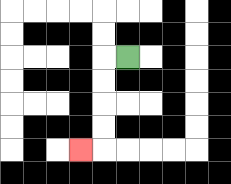{'start': '[5, 2]', 'end': '[3, 6]', 'path_directions': 'L,D,D,D,D,L', 'path_coordinates': '[[5, 2], [4, 2], [4, 3], [4, 4], [4, 5], [4, 6], [3, 6]]'}